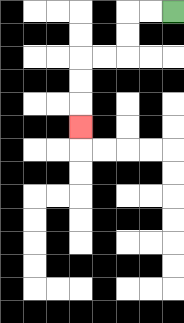{'start': '[7, 0]', 'end': '[3, 5]', 'path_directions': 'L,L,D,D,L,L,D,D,D', 'path_coordinates': '[[7, 0], [6, 0], [5, 0], [5, 1], [5, 2], [4, 2], [3, 2], [3, 3], [3, 4], [3, 5]]'}